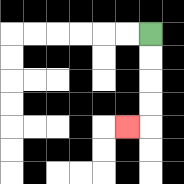{'start': '[6, 1]', 'end': '[5, 5]', 'path_directions': 'D,D,D,D,L', 'path_coordinates': '[[6, 1], [6, 2], [6, 3], [6, 4], [6, 5], [5, 5]]'}